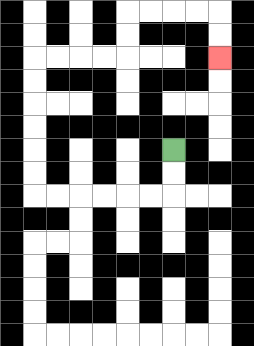{'start': '[7, 6]', 'end': '[9, 2]', 'path_directions': 'D,D,L,L,L,L,L,L,U,U,U,U,U,U,R,R,R,R,U,U,R,R,R,R,D,D', 'path_coordinates': '[[7, 6], [7, 7], [7, 8], [6, 8], [5, 8], [4, 8], [3, 8], [2, 8], [1, 8], [1, 7], [1, 6], [1, 5], [1, 4], [1, 3], [1, 2], [2, 2], [3, 2], [4, 2], [5, 2], [5, 1], [5, 0], [6, 0], [7, 0], [8, 0], [9, 0], [9, 1], [9, 2]]'}